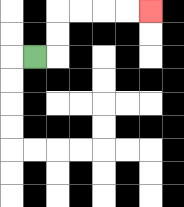{'start': '[1, 2]', 'end': '[6, 0]', 'path_directions': 'R,U,U,R,R,R,R', 'path_coordinates': '[[1, 2], [2, 2], [2, 1], [2, 0], [3, 0], [4, 0], [5, 0], [6, 0]]'}